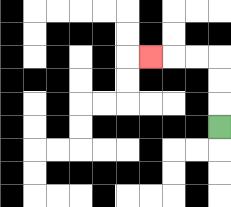{'start': '[9, 5]', 'end': '[6, 2]', 'path_directions': 'U,U,U,L,L,L', 'path_coordinates': '[[9, 5], [9, 4], [9, 3], [9, 2], [8, 2], [7, 2], [6, 2]]'}